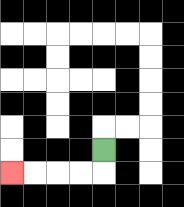{'start': '[4, 6]', 'end': '[0, 7]', 'path_directions': 'D,L,L,L,L', 'path_coordinates': '[[4, 6], [4, 7], [3, 7], [2, 7], [1, 7], [0, 7]]'}